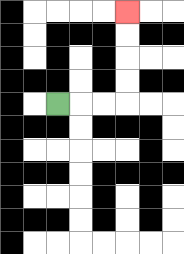{'start': '[2, 4]', 'end': '[5, 0]', 'path_directions': 'R,R,R,U,U,U,U', 'path_coordinates': '[[2, 4], [3, 4], [4, 4], [5, 4], [5, 3], [5, 2], [5, 1], [5, 0]]'}